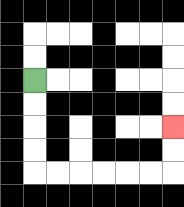{'start': '[1, 3]', 'end': '[7, 5]', 'path_directions': 'D,D,D,D,R,R,R,R,R,R,U,U', 'path_coordinates': '[[1, 3], [1, 4], [1, 5], [1, 6], [1, 7], [2, 7], [3, 7], [4, 7], [5, 7], [6, 7], [7, 7], [7, 6], [7, 5]]'}